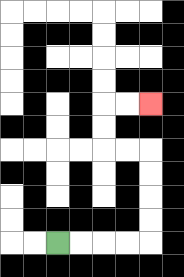{'start': '[2, 10]', 'end': '[6, 4]', 'path_directions': 'R,R,R,R,U,U,U,U,L,L,U,U,R,R', 'path_coordinates': '[[2, 10], [3, 10], [4, 10], [5, 10], [6, 10], [6, 9], [6, 8], [6, 7], [6, 6], [5, 6], [4, 6], [4, 5], [4, 4], [5, 4], [6, 4]]'}